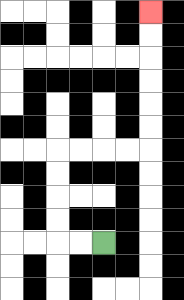{'start': '[4, 10]', 'end': '[6, 0]', 'path_directions': 'L,L,U,U,U,U,R,R,R,R,U,U,U,U,U,U', 'path_coordinates': '[[4, 10], [3, 10], [2, 10], [2, 9], [2, 8], [2, 7], [2, 6], [3, 6], [4, 6], [5, 6], [6, 6], [6, 5], [6, 4], [6, 3], [6, 2], [6, 1], [6, 0]]'}